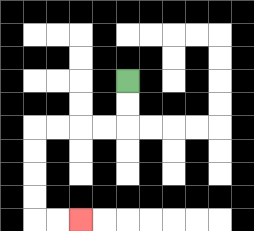{'start': '[5, 3]', 'end': '[3, 9]', 'path_directions': 'D,D,L,L,L,L,D,D,D,D,R,R', 'path_coordinates': '[[5, 3], [5, 4], [5, 5], [4, 5], [3, 5], [2, 5], [1, 5], [1, 6], [1, 7], [1, 8], [1, 9], [2, 9], [3, 9]]'}